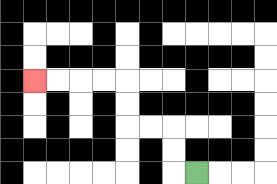{'start': '[8, 7]', 'end': '[1, 3]', 'path_directions': 'L,U,U,L,L,U,U,L,L,L,L', 'path_coordinates': '[[8, 7], [7, 7], [7, 6], [7, 5], [6, 5], [5, 5], [5, 4], [5, 3], [4, 3], [3, 3], [2, 3], [1, 3]]'}